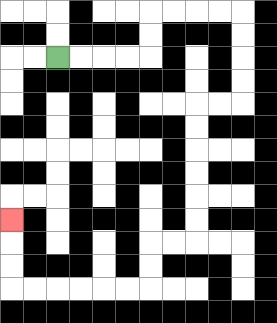{'start': '[2, 2]', 'end': '[0, 9]', 'path_directions': 'R,R,R,R,U,U,R,R,R,R,D,D,D,D,L,L,D,D,D,D,D,D,L,L,D,D,L,L,L,L,L,L,U,U,U', 'path_coordinates': '[[2, 2], [3, 2], [4, 2], [5, 2], [6, 2], [6, 1], [6, 0], [7, 0], [8, 0], [9, 0], [10, 0], [10, 1], [10, 2], [10, 3], [10, 4], [9, 4], [8, 4], [8, 5], [8, 6], [8, 7], [8, 8], [8, 9], [8, 10], [7, 10], [6, 10], [6, 11], [6, 12], [5, 12], [4, 12], [3, 12], [2, 12], [1, 12], [0, 12], [0, 11], [0, 10], [0, 9]]'}